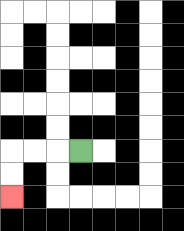{'start': '[3, 6]', 'end': '[0, 8]', 'path_directions': 'L,L,L,D,D', 'path_coordinates': '[[3, 6], [2, 6], [1, 6], [0, 6], [0, 7], [0, 8]]'}